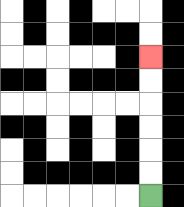{'start': '[6, 8]', 'end': '[6, 2]', 'path_directions': 'U,U,U,U,U,U', 'path_coordinates': '[[6, 8], [6, 7], [6, 6], [6, 5], [6, 4], [6, 3], [6, 2]]'}